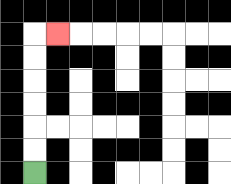{'start': '[1, 7]', 'end': '[2, 1]', 'path_directions': 'U,U,U,U,U,U,R', 'path_coordinates': '[[1, 7], [1, 6], [1, 5], [1, 4], [1, 3], [1, 2], [1, 1], [2, 1]]'}